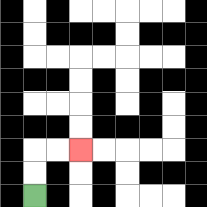{'start': '[1, 8]', 'end': '[3, 6]', 'path_directions': 'U,U,R,R', 'path_coordinates': '[[1, 8], [1, 7], [1, 6], [2, 6], [3, 6]]'}